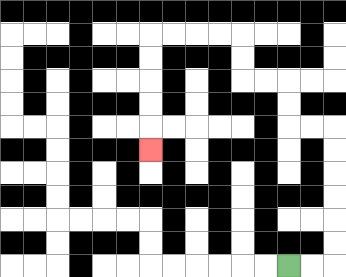{'start': '[12, 11]', 'end': '[6, 6]', 'path_directions': 'R,R,U,U,U,U,U,U,L,L,U,U,L,L,U,U,L,L,L,L,D,D,D,D,D', 'path_coordinates': '[[12, 11], [13, 11], [14, 11], [14, 10], [14, 9], [14, 8], [14, 7], [14, 6], [14, 5], [13, 5], [12, 5], [12, 4], [12, 3], [11, 3], [10, 3], [10, 2], [10, 1], [9, 1], [8, 1], [7, 1], [6, 1], [6, 2], [6, 3], [6, 4], [6, 5], [6, 6]]'}